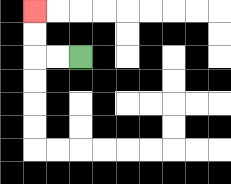{'start': '[3, 2]', 'end': '[1, 0]', 'path_directions': 'L,L,U,U', 'path_coordinates': '[[3, 2], [2, 2], [1, 2], [1, 1], [1, 0]]'}